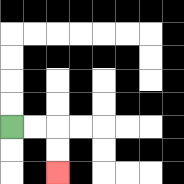{'start': '[0, 5]', 'end': '[2, 7]', 'path_directions': 'R,R,D,D', 'path_coordinates': '[[0, 5], [1, 5], [2, 5], [2, 6], [2, 7]]'}